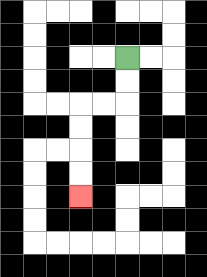{'start': '[5, 2]', 'end': '[3, 8]', 'path_directions': 'D,D,L,L,D,D,D,D', 'path_coordinates': '[[5, 2], [5, 3], [5, 4], [4, 4], [3, 4], [3, 5], [3, 6], [3, 7], [3, 8]]'}